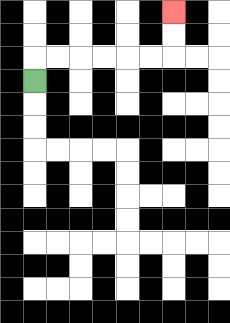{'start': '[1, 3]', 'end': '[7, 0]', 'path_directions': 'U,R,R,R,R,R,R,U,U', 'path_coordinates': '[[1, 3], [1, 2], [2, 2], [3, 2], [4, 2], [5, 2], [6, 2], [7, 2], [7, 1], [7, 0]]'}